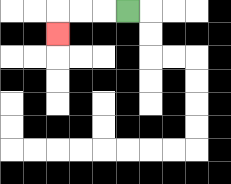{'start': '[5, 0]', 'end': '[2, 1]', 'path_directions': 'L,L,L,D', 'path_coordinates': '[[5, 0], [4, 0], [3, 0], [2, 0], [2, 1]]'}